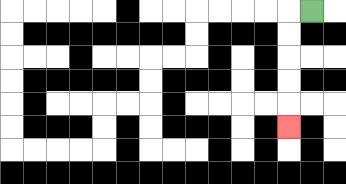{'start': '[13, 0]', 'end': '[12, 5]', 'path_directions': 'L,D,D,D,D,D', 'path_coordinates': '[[13, 0], [12, 0], [12, 1], [12, 2], [12, 3], [12, 4], [12, 5]]'}